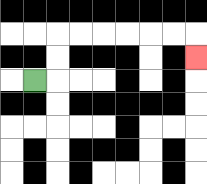{'start': '[1, 3]', 'end': '[8, 2]', 'path_directions': 'R,U,U,R,R,R,R,R,R,D', 'path_coordinates': '[[1, 3], [2, 3], [2, 2], [2, 1], [3, 1], [4, 1], [5, 1], [6, 1], [7, 1], [8, 1], [8, 2]]'}